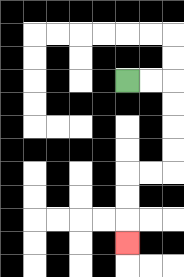{'start': '[5, 3]', 'end': '[5, 10]', 'path_directions': 'R,R,D,D,D,D,L,L,D,D,D', 'path_coordinates': '[[5, 3], [6, 3], [7, 3], [7, 4], [7, 5], [7, 6], [7, 7], [6, 7], [5, 7], [5, 8], [5, 9], [5, 10]]'}